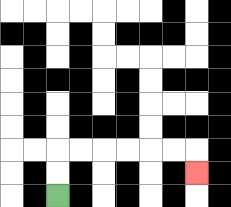{'start': '[2, 8]', 'end': '[8, 7]', 'path_directions': 'U,U,R,R,R,R,R,R,D', 'path_coordinates': '[[2, 8], [2, 7], [2, 6], [3, 6], [4, 6], [5, 6], [6, 6], [7, 6], [8, 6], [8, 7]]'}